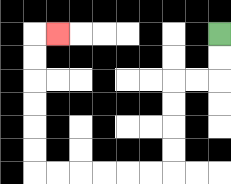{'start': '[9, 1]', 'end': '[2, 1]', 'path_directions': 'D,D,L,L,D,D,D,D,L,L,L,L,L,L,U,U,U,U,U,U,R', 'path_coordinates': '[[9, 1], [9, 2], [9, 3], [8, 3], [7, 3], [7, 4], [7, 5], [7, 6], [7, 7], [6, 7], [5, 7], [4, 7], [3, 7], [2, 7], [1, 7], [1, 6], [1, 5], [1, 4], [1, 3], [1, 2], [1, 1], [2, 1]]'}